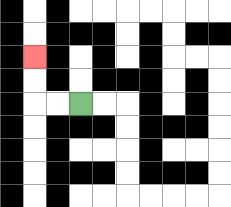{'start': '[3, 4]', 'end': '[1, 2]', 'path_directions': 'L,L,U,U', 'path_coordinates': '[[3, 4], [2, 4], [1, 4], [1, 3], [1, 2]]'}